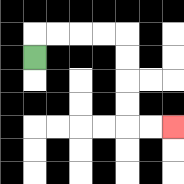{'start': '[1, 2]', 'end': '[7, 5]', 'path_directions': 'U,R,R,R,R,D,D,D,D,R,R', 'path_coordinates': '[[1, 2], [1, 1], [2, 1], [3, 1], [4, 1], [5, 1], [5, 2], [5, 3], [5, 4], [5, 5], [6, 5], [7, 5]]'}